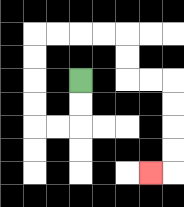{'start': '[3, 3]', 'end': '[6, 7]', 'path_directions': 'D,D,L,L,U,U,U,U,R,R,R,R,D,D,R,R,D,D,D,D,L', 'path_coordinates': '[[3, 3], [3, 4], [3, 5], [2, 5], [1, 5], [1, 4], [1, 3], [1, 2], [1, 1], [2, 1], [3, 1], [4, 1], [5, 1], [5, 2], [5, 3], [6, 3], [7, 3], [7, 4], [7, 5], [7, 6], [7, 7], [6, 7]]'}